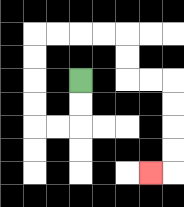{'start': '[3, 3]', 'end': '[6, 7]', 'path_directions': 'D,D,L,L,U,U,U,U,R,R,R,R,D,D,R,R,D,D,D,D,L', 'path_coordinates': '[[3, 3], [3, 4], [3, 5], [2, 5], [1, 5], [1, 4], [1, 3], [1, 2], [1, 1], [2, 1], [3, 1], [4, 1], [5, 1], [5, 2], [5, 3], [6, 3], [7, 3], [7, 4], [7, 5], [7, 6], [7, 7], [6, 7]]'}